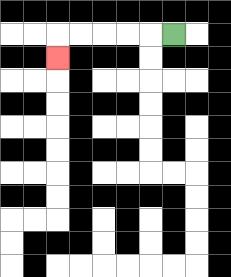{'start': '[7, 1]', 'end': '[2, 2]', 'path_directions': 'L,L,L,L,L,D', 'path_coordinates': '[[7, 1], [6, 1], [5, 1], [4, 1], [3, 1], [2, 1], [2, 2]]'}